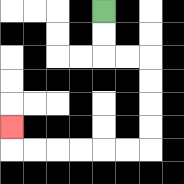{'start': '[4, 0]', 'end': '[0, 5]', 'path_directions': 'D,D,R,R,D,D,D,D,L,L,L,L,L,L,U', 'path_coordinates': '[[4, 0], [4, 1], [4, 2], [5, 2], [6, 2], [6, 3], [6, 4], [6, 5], [6, 6], [5, 6], [4, 6], [3, 6], [2, 6], [1, 6], [0, 6], [0, 5]]'}